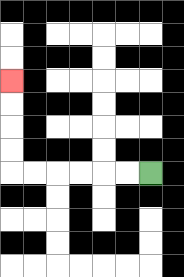{'start': '[6, 7]', 'end': '[0, 3]', 'path_directions': 'L,L,L,L,L,L,U,U,U,U', 'path_coordinates': '[[6, 7], [5, 7], [4, 7], [3, 7], [2, 7], [1, 7], [0, 7], [0, 6], [0, 5], [0, 4], [0, 3]]'}